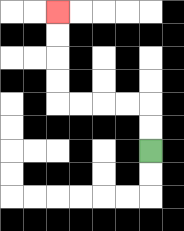{'start': '[6, 6]', 'end': '[2, 0]', 'path_directions': 'U,U,L,L,L,L,U,U,U,U', 'path_coordinates': '[[6, 6], [6, 5], [6, 4], [5, 4], [4, 4], [3, 4], [2, 4], [2, 3], [2, 2], [2, 1], [2, 0]]'}